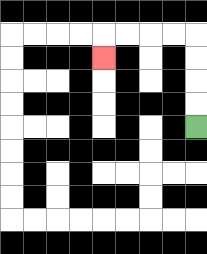{'start': '[8, 5]', 'end': '[4, 2]', 'path_directions': 'U,U,U,U,L,L,L,L,D', 'path_coordinates': '[[8, 5], [8, 4], [8, 3], [8, 2], [8, 1], [7, 1], [6, 1], [5, 1], [4, 1], [4, 2]]'}